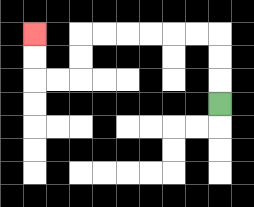{'start': '[9, 4]', 'end': '[1, 1]', 'path_directions': 'U,U,U,L,L,L,L,L,L,D,D,L,L,U,U', 'path_coordinates': '[[9, 4], [9, 3], [9, 2], [9, 1], [8, 1], [7, 1], [6, 1], [5, 1], [4, 1], [3, 1], [3, 2], [3, 3], [2, 3], [1, 3], [1, 2], [1, 1]]'}